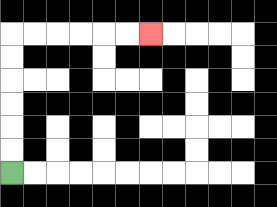{'start': '[0, 7]', 'end': '[6, 1]', 'path_directions': 'U,U,U,U,U,U,R,R,R,R,R,R', 'path_coordinates': '[[0, 7], [0, 6], [0, 5], [0, 4], [0, 3], [0, 2], [0, 1], [1, 1], [2, 1], [3, 1], [4, 1], [5, 1], [6, 1]]'}